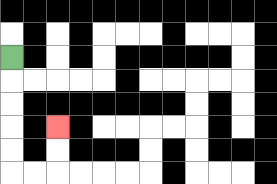{'start': '[0, 2]', 'end': '[2, 5]', 'path_directions': 'D,D,D,D,D,R,R,U,U', 'path_coordinates': '[[0, 2], [0, 3], [0, 4], [0, 5], [0, 6], [0, 7], [1, 7], [2, 7], [2, 6], [2, 5]]'}